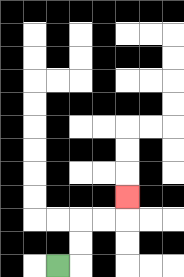{'start': '[2, 11]', 'end': '[5, 8]', 'path_directions': 'R,U,U,R,R,U', 'path_coordinates': '[[2, 11], [3, 11], [3, 10], [3, 9], [4, 9], [5, 9], [5, 8]]'}